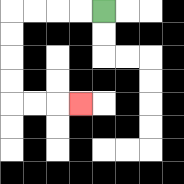{'start': '[4, 0]', 'end': '[3, 4]', 'path_directions': 'L,L,L,L,D,D,D,D,R,R,R', 'path_coordinates': '[[4, 0], [3, 0], [2, 0], [1, 0], [0, 0], [0, 1], [0, 2], [0, 3], [0, 4], [1, 4], [2, 4], [3, 4]]'}